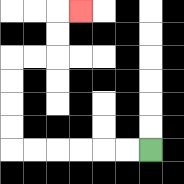{'start': '[6, 6]', 'end': '[3, 0]', 'path_directions': 'L,L,L,L,L,L,U,U,U,U,R,R,U,U,R', 'path_coordinates': '[[6, 6], [5, 6], [4, 6], [3, 6], [2, 6], [1, 6], [0, 6], [0, 5], [0, 4], [0, 3], [0, 2], [1, 2], [2, 2], [2, 1], [2, 0], [3, 0]]'}